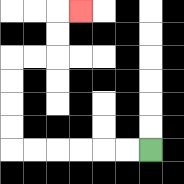{'start': '[6, 6]', 'end': '[3, 0]', 'path_directions': 'L,L,L,L,L,L,U,U,U,U,R,R,U,U,R', 'path_coordinates': '[[6, 6], [5, 6], [4, 6], [3, 6], [2, 6], [1, 6], [0, 6], [0, 5], [0, 4], [0, 3], [0, 2], [1, 2], [2, 2], [2, 1], [2, 0], [3, 0]]'}